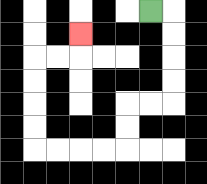{'start': '[6, 0]', 'end': '[3, 1]', 'path_directions': 'R,D,D,D,D,L,L,D,D,L,L,L,L,U,U,U,U,R,R,U', 'path_coordinates': '[[6, 0], [7, 0], [7, 1], [7, 2], [7, 3], [7, 4], [6, 4], [5, 4], [5, 5], [5, 6], [4, 6], [3, 6], [2, 6], [1, 6], [1, 5], [1, 4], [1, 3], [1, 2], [2, 2], [3, 2], [3, 1]]'}